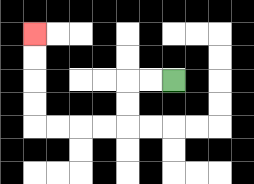{'start': '[7, 3]', 'end': '[1, 1]', 'path_directions': 'L,L,D,D,L,L,L,L,U,U,U,U', 'path_coordinates': '[[7, 3], [6, 3], [5, 3], [5, 4], [5, 5], [4, 5], [3, 5], [2, 5], [1, 5], [1, 4], [1, 3], [1, 2], [1, 1]]'}